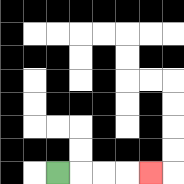{'start': '[2, 7]', 'end': '[6, 7]', 'path_directions': 'R,R,R,R', 'path_coordinates': '[[2, 7], [3, 7], [4, 7], [5, 7], [6, 7]]'}